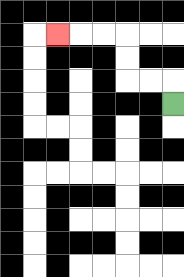{'start': '[7, 4]', 'end': '[2, 1]', 'path_directions': 'U,L,L,U,U,L,L,L', 'path_coordinates': '[[7, 4], [7, 3], [6, 3], [5, 3], [5, 2], [5, 1], [4, 1], [3, 1], [2, 1]]'}